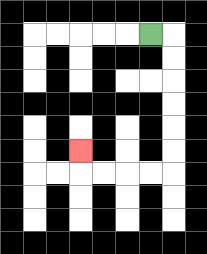{'start': '[6, 1]', 'end': '[3, 6]', 'path_directions': 'R,D,D,D,D,D,D,L,L,L,L,U', 'path_coordinates': '[[6, 1], [7, 1], [7, 2], [7, 3], [7, 4], [7, 5], [7, 6], [7, 7], [6, 7], [5, 7], [4, 7], [3, 7], [3, 6]]'}